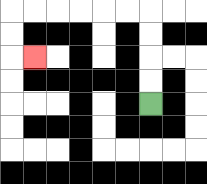{'start': '[6, 4]', 'end': '[1, 2]', 'path_directions': 'U,U,U,U,L,L,L,L,L,L,D,D,R', 'path_coordinates': '[[6, 4], [6, 3], [6, 2], [6, 1], [6, 0], [5, 0], [4, 0], [3, 0], [2, 0], [1, 0], [0, 0], [0, 1], [0, 2], [1, 2]]'}